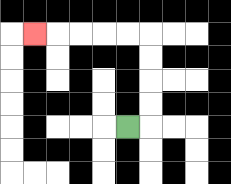{'start': '[5, 5]', 'end': '[1, 1]', 'path_directions': 'R,U,U,U,U,L,L,L,L,L', 'path_coordinates': '[[5, 5], [6, 5], [6, 4], [6, 3], [6, 2], [6, 1], [5, 1], [4, 1], [3, 1], [2, 1], [1, 1]]'}